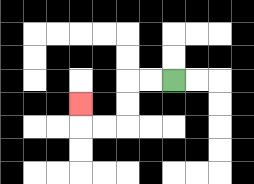{'start': '[7, 3]', 'end': '[3, 4]', 'path_directions': 'L,L,D,D,L,L,U', 'path_coordinates': '[[7, 3], [6, 3], [5, 3], [5, 4], [5, 5], [4, 5], [3, 5], [3, 4]]'}